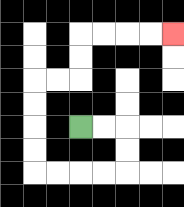{'start': '[3, 5]', 'end': '[7, 1]', 'path_directions': 'R,R,D,D,L,L,L,L,U,U,U,U,R,R,U,U,R,R,R,R', 'path_coordinates': '[[3, 5], [4, 5], [5, 5], [5, 6], [5, 7], [4, 7], [3, 7], [2, 7], [1, 7], [1, 6], [1, 5], [1, 4], [1, 3], [2, 3], [3, 3], [3, 2], [3, 1], [4, 1], [5, 1], [6, 1], [7, 1]]'}